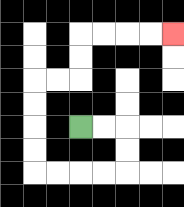{'start': '[3, 5]', 'end': '[7, 1]', 'path_directions': 'R,R,D,D,L,L,L,L,U,U,U,U,R,R,U,U,R,R,R,R', 'path_coordinates': '[[3, 5], [4, 5], [5, 5], [5, 6], [5, 7], [4, 7], [3, 7], [2, 7], [1, 7], [1, 6], [1, 5], [1, 4], [1, 3], [2, 3], [3, 3], [3, 2], [3, 1], [4, 1], [5, 1], [6, 1], [7, 1]]'}